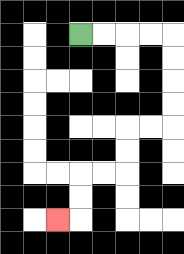{'start': '[3, 1]', 'end': '[2, 9]', 'path_directions': 'R,R,R,R,D,D,D,D,L,L,D,D,L,L,D,D,L', 'path_coordinates': '[[3, 1], [4, 1], [5, 1], [6, 1], [7, 1], [7, 2], [7, 3], [7, 4], [7, 5], [6, 5], [5, 5], [5, 6], [5, 7], [4, 7], [3, 7], [3, 8], [3, 9], [2, 9]]'}